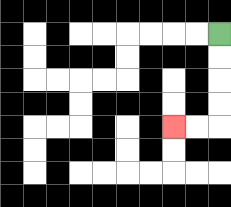{'start': '[9, 1]', 'end': '[7, 5]', 'path_directions': 'D,D,D,D,L,L', 'path_coordinates': '[[9, 1], [9, 2], [9, 3], [9, 4], [9, 5], [8, 5], [7, 5]]'}